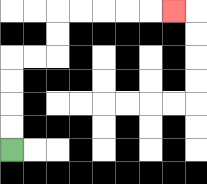{'start': '[0, 6]', 'end': '[7, 0]', 'path_directions': 'U,U,U,U,R,R,U,U,R,R,R,R,R', 'path_coordinates': '[[0, 6], [0, 5], [0, 4], [0, 3], [0, 2], [1, 2], [2, 2], [2, 1], [2, 0], [3, 0], [4, 0], [5, 0], [6, 0], [7, 0]]'}